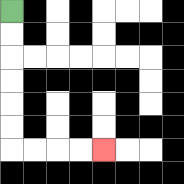{'start': '[0, 0]', 'end': '[4, 6]', 'path_directions': 'D,D,D,D,D,D,R,R,R,R', 'path_coordinates': '[[0, 0], [0, 1], [0, 2], [0, 3], [0, 4], [0, 5], [0, 6], [1, 6], [2, 6], [3, 6], [4, 6]]'}